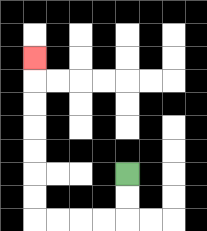{'start': '[5, 7]', 'end': '[1, 2]', 'path_directions': 'D,D,L,L,L,L,U,U,U,U,U,U,U', 'path_coordinates': '[[5, 7], [5, 8], [5, 9], [4, 9], [3, 9], [2, 9], [1, 9], [1, 8], [1, 7], [1, 6], [1, 5], [1, 4], [1, 3], [1, 2]]'}